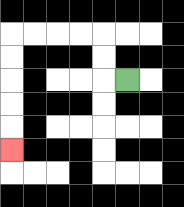{'start': '[5, 3]', 'end': '[0, 6]', 'path_directions': 'L,U,U,L,L,L,L,D,D,D,D,D', 'path_coordinates': '[[5, 3], [4, 3], [4, 2], [4, 1], [3, 1], [2, 1], [1, 1], [0, 1], [0, 2], [0, 3], [0, 4], [0, 5], [0, 6]]'}